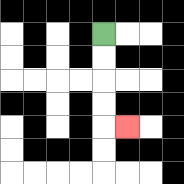{'start': '[4, 1]', 'end': '[5, 5]', 'path_directions': 'D,D,D,D,R', 'path_coordinates': '[[4, 1], [4, 2], [4, 3], [4, 4], [4, 5], [5, 5]]'}